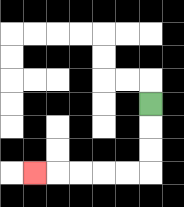{'start': '[6, 4]', 'end': '[1, 7]', 'path_directions': 'D,D,D,L,L,L,L,L', 'path_coordinates': '[[6, 4], [6, 5], [6, 6], [6, 7], [5, 7], [4, 7], [3, 7], [2, 7], [1, 7]]'}